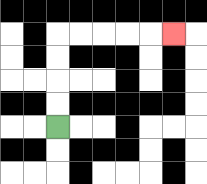{'start': '[2, 5]', 'end': '[7, 1]', 'path_directions': 'U,U,U,U,R,R,R,R,R', 'path_coordinates': '[[2, 5], [2, 4], [2, 3], [2, 2], [2, 1], [3, 1], [4, 1], [5, 1], [6, 1], [7, 1]]'}